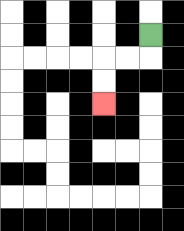{'start': '[6, 1]', 'end': '[4, 4]', 'path_directions': 'D,L,L,D,D', 'path_coordinates': '[[6, 1], [6, 2], [5, 2], [4, 2], [4, 3], [4, 4]]'}